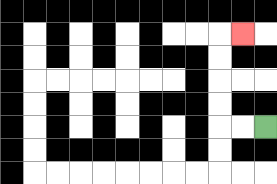{'start': '[11, 5]', 'end': '[10, 1]', 'path_directions': 'L,L,U,U,U,U,R', 'path_coordinates': '[[11, 5], [10, 5], [9, 5], [9, 4], [9, 3], [9, 2], [9, 1], [10, 1]]'}